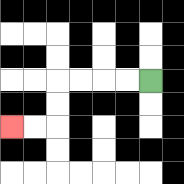{'start': '[6, 3]', 'end': '[0, 5]', 'path_directions': 'L,L,L,L,D,D,L,L', 'path_coordinates': '[[6, 3], [5, 3], [4, 3], [3, 3], [2, 3], [2, 4], [2, 5], [1, 5], [0, 5]]'}